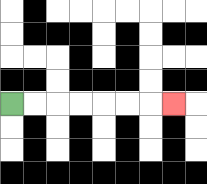{'start': '[0, 4]', 'end': '[7, 4]', 'path_directions': 'R,R,R,R,R,R,R', 'path_coordinates': '[[0, 4], [1, 4], [2, 4], [3, 4], [4, 4], [5, 4], [6, 4], [7, 4]]'}